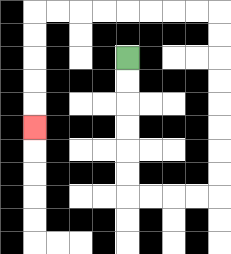{'start': '[5, 2]', 'end': '[1, 5]', 'path_directions': 'D,D,D,D,D,D,R,R,R,R,U,U,U,U,U,U,U,U,L,L,L,L,L,L,L,L,D,D,D,D,D', 'path_coordinates': '[[5, 2], [5, 3], [5, 4], [5, 5], [5, 6], [5, 7], [5, 8], [6, 8], [7, 8], [8, 8], [9, 8], [9, 7], [9, 6], [9, 5], [9, 4], [9, 3], [9, 2], [9, 1], [9, 0], [8, 0], [7, 0], [6, 0], [5, 0], [4, 0], [3, 0], [2, 0], [1, 0], [1, 1], [1, 2], [1, 3], [1, 4], [1, 5]]'}